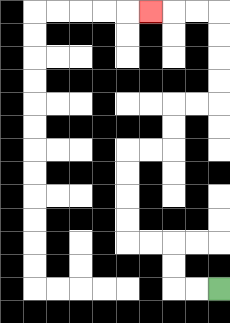{'start': '[9, 12]', 'end': '[6, 0]', 'path_directions': 'L,L,U,U,L,L,U,U,U,U,R,R,U,U,R,R,U,U,U,U,L,L,L', 'path_coordinates': '[[9, 12], [8, 12], [7, 12], [7, 11], [7, 10], [6, 10], [5, 10], [5, 9], [5, 8], [5, 7], [5, 6], [6, 6], [7, 6], [7, 5], [7, 4], [8, 4], [9, 4], [9, 3], [9, 2], [9, 1], [9, 0], [8, 0], [7, 0], [6, 0]]'}